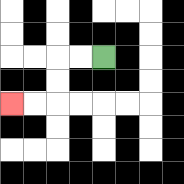{'start': '[4, 2]', 'end': '[0, 4]', 'path_directions': 'L,L,D,D,L,L', 'path_coordinates': '[[4, 2], [3, 2], [2, 2], [2, 3], [2, 4], [1, 4], [0, 4]]'}